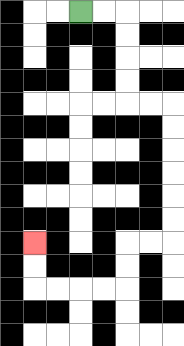{'start': '[3, 0]', 'end': '[1, 10]', 'path_directions': 'R,R,D,D,D,D,R,R,D,D,D,D,D,D,L,L,D,D,L,L,L,L,U,U', 'path_coordinates': '[[3, 0], [4, 0], [5, 0], [5, 1], [5, 2], [5, 3], [5, 4], [6, 4], [7, 4], [7, 5], [7, 6], [7, 7], [7, 8], [7, 9], [7, 10], [6, 10], [5, 10], [5, 11], [5, 12], [4, 12], [3, 12], [2, 12], [1, 12], [1, 11], [1, 10]]'}